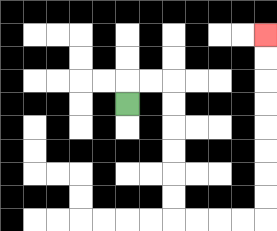{'start': '[5, 4]', 'end': '[11, 1]', 'path_directions': 'U,R,R,D,D,D,D,D,D,R,R,R,R,U,U,U,U,U,U,U,U', 'path_coordinates': '[[5, 4], [5, 3], [6, 3], [7, 3], [7, 4], [7, 5], [7, 6], [7, 7], [7, 8], [7, 9], [8, 9], [9, 9], [10, 9], [11, 9], [11, 8], [11, 7], [11, 6], [11, 5], [11, 4], [11, 3], [11, 2], [11, 1]]'}